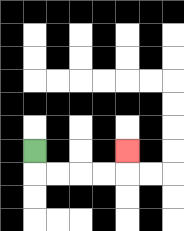{'start': '[1, 6]', 'end': '[5, 6]', 'path_directions': 'D,R,R,R,R,U', 'path_coordinates': '[[1, 6], [1, 7], [2, 7], [3, 7], [4, 7], [5, 7], [5, 6]]'}